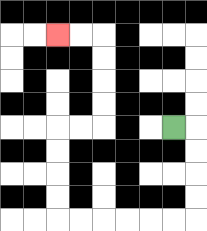{'start': '[7, 5]', 'end': '[2, 1]', 'path_directions': 'R,D,D,D,D,L,L,L,L,L,L,U,U,U,U,R,R,U,U,U,U,L,L', 'path_coordinates': '[[7, 5], [8, 5], [8, 6], [8, 7], [8, 8], [8, 9], [7, 9], [6, 9], [5, 9], [4, 9], [3, 9], [2, 9], [2, 8], [2, 7], [2, 6], [2, 5], [3, 5], [4, 5], [4, 4], [4, 3], [4, 2], [4, 1], [3, 1], [2, 1]]'}